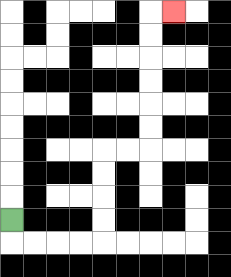{'start': '[0, 9]', 'end': '[7, 0]', 'path_directions': 'D,R,R,R,R,U,U,U,U,R,R,U,U,U,U,U,U,R', 'path_coordinates': '[[0, 9], [0, 10], [1, 10], [2, 10], [3, 10], [4, 10], [4, 9], [4, 8], [4, 7], [4, 6], [5, 6], [6, 6], [6, 5], [6, 4], [6, 3], [6, 2], [6, 1], [6, 0], [7, 0]]'}